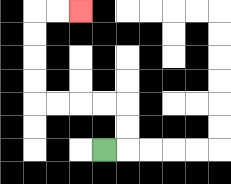{'start': '[4, 6]', 'end': '[3, 0]', 'path_directions': 'R,U,U,L,L,L,L,U,U,U,U,R,R', 'path_coordinates': '[[4, 6], [5, 6], [5, 5], [5, 4], [4, 4], [3, 4], [2, 4], [1, 4], [1, 3], [1, 2], [1, 1], [1, 0], [2, 0], [3, 0]]'}